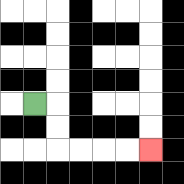{'start': '[1, 4]', 'end': '[6, 6]', 'path_directions': 'R,D,D,R,R,R,R', 'path_coordinates': '[[1, 4], [2, 4], [2, 5], [2, 6], [3, 6], [4, 6], [5, 6], [6, 6]]'}